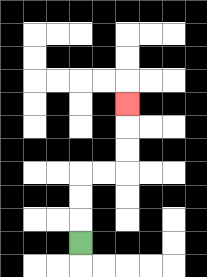{'start': '[3, 10]', 'end': '[5, 4]', 'path_directions': 'U,U,U,R,R,U,U,U', 'path_coordinates': '[[3, 10], [3, 9], [3, 8], [3, 7], [4, 7], [5, 7], [5, 6], [5, 5], [5, 4]]'}